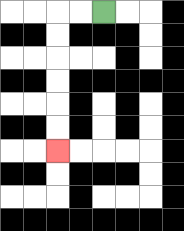{'start': '[4, 0]', 'end': '[2, 6]', 'path_directions': 'L,L,D,D,D,D,D,D', 'path_coordinates': '[[4, 0], [3, 0], [2, 0], [2, 1], [2, 2], [2, 3], [2, 4], [2, 5], [2, 6]]'}